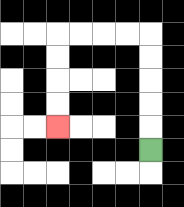{'start': '[6, 6]', 'end': '[2, 5]', 'path_directions': 'U,U,U,U,U,L,L,L,L,D,D,D,D', 'path_coordinates': '[[6, 6], [6, 5], [6, 4], [6, 3], [6, 2], [6, 1], [5, 1], [4, 1], [3, 1], [2, 1], [2, 2], [2, 3], [2, 4], [2, 5]]'}